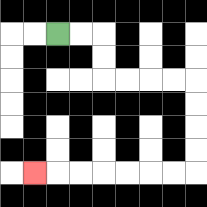{'start': '[2, 1]', 'end': '[1, 7]', 'path_directions': 'R,R,D,D,R,R,R,R,D,D,D,D,L,L,L,L,L,L,L', 'path_coordinates': '[[2, 1], [3, 1], [4, 1], [4, 2], [4, 3], [5, 3], [6, 3], [7, 3], [8, 3], [8, 4], [8, 5], [8, 6], [8, 7], [7, 7], [6, 7], [5, 7], [4, 7], [3, 7], [2, 7], [1, 7]]'}